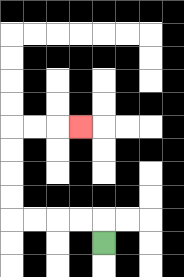{'start': '[4, 10]', 'end': '[3, 5]', 'path_directions': 'U,L,L,L,L,U,U,U,U,R,R,R', 'path_coordinates': '[[4, 10], [4, 9], [3, 9], [2, 9], [1, 9], [0, 9], [0, 8], [0, 7], [0, 6], [0, 5], [1, 5], [2, 5], [3, 5]]'}